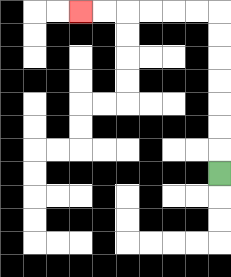{'start': '[9, 7]', 'end': '[3, 0]', 'path_directions': 'U,U,U,U,U,U,U,L,L,L,L,L,L', 'path_coordinates': '[[9, 7], [9, 6], [9, 5], [9, 4], [9, 3], [9, 2], [9, 1], [9, 0], [8, 0], [7, 0], [6, 0], [5, 0], [4, 0], [3, 0]]'}